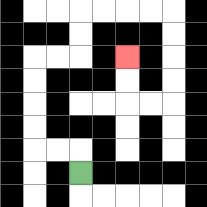{'start': '[3, 7]', 'end': '[5, 2]', 'path_directions': 'U,L,L,U,U,U,U,R,R,U,U,R,R,R,R,D,D,D,D,L,L,U,U', 'path_coordinates': '[[3, 7], [3, 6], [2, 6], [1, 6], [1, 5], [1, 4], [1, 3], [1, 2], [2, 2], [3, 2], [3, 1], [3, 0], [4, 0], [5, 0], [6, 0], [7, 0], [7, 1], [7, 2], [7, 3], [7, 4], [6, 4], [5, 4], [5, 3], [5, 2]]'}